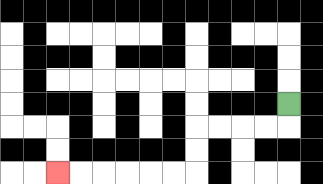{'start': '[12, 4]', 'end': '[2, 7]', 'path_directions': 'D,L,L,L,L,D,D,L,L,L,L,L,L', 'path_coordinates': '[[12, 4], [12, 5], [11, 5], [10, 5], [9, 5], [8, 5], [8, 6], [8, 7], [7, 7], [6, 7], [5, 7], [4, 7], [3, 7], [2, 7]]'}